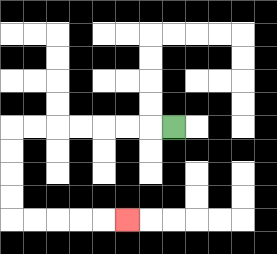{'start': '[7, 5]', 'end': '[5, 9]', 'path_directions': 'L,L,L,L,L,L,L,D,D,D,D,R,R,R,R,R', 'path_coordinates': '[[7, 5], [6, 5], [5, 5], [4, 5], [3, 5], [2, 5], [1, 5], [0, 5], [0, 6], [0, 7], [0, 8], [0, 9], [1, 9], [2, 9], [3, 9], [4, 9], [5, 9]]'}